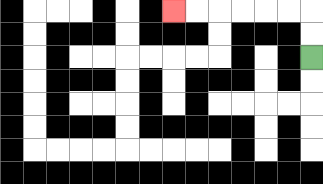{'start': '[13, 2]', 'end': '[7, 0]', 'path_directions': 'U,U,L,L,L,L,L,L', 'path_coordinates': '[[13, 2], [13, 1], [13, 0], [12, 0], [11, 0], [10, 0], [9, 0], [8, 0], [7, 0]]'}